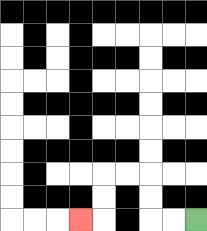{'start': '[8, 9]', 'end': '[3, 9]', 'path_directions': 'L,L,U,U,L,L,D,D,L', 'path_coordinates': '[[8, 9], [7, 9], [6, 9], [6, 8], [6, 7], [5, 7], [4, 7], [4, 8], [4, 9], [3, 9]]'}